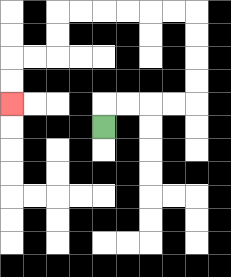{'start': '[4, 5]', 'end': '[0, 4]', 'path_directions': 'U,R,R,R,R,U,U,U,U,L,L,L,L,L,L,D,D,L,L,D,D', 'path_coordinates': '[[4, 5], [4, 4], [5, 4], [6, 4], [7, 4], [8, 4], [8, 3], [8, 2], [8, 1], [8, 0], [7, 0], [6, 0], [5, 0], [4, 0], [3, 0], [2, 0], [2, 1], [2, 2], [1, 2], [0, 2], [0, 3], [0, 4]]'}